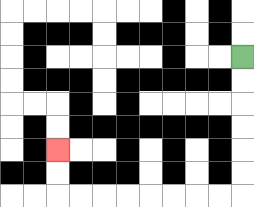{'start': '[10, 2]', 'end': '[2, 6]', 'path_directions': 'D,D,D,D,D,D,L,L,L,L,L,L,L,L,U,U', 'path_coordinates': '[[10, 2], [10, 3], [10, 4], [10, 5], [10, 6], [10, 7], [10, 8], [9, 8], [8, 8], [7, 8], [6, 8], [5, 8], [4, 8], [3, 8], [2, 8], [2, 7], [2, 6]]'}